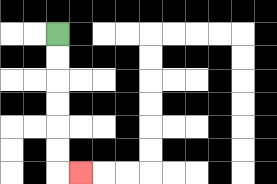{'start': '[2, 1]', 'end': '[3, 7]', 'path_directions': 'D,D,D,D,D,D,R', 'path_coordinates': '[[2, 1], [2, 2], [2, 3], [2, 4], [2, 5], [2, 6], [2, 7], [3, 7]]'}